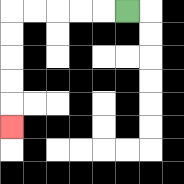{'start': '[5, 0]', 'end': '[0, 5]', 'path_directions': 'L,L,L,L,L,D,D,D,D,D', 'path_coordinates': '[[5, 0], [4, 0], [3, 0], [2, 0], [1, 0], [0, 0], [0, 1], [0, 2], [0, 3], [0, 4], [0, 5]]'}